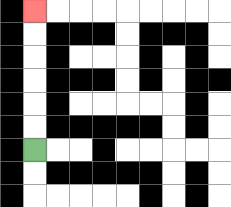{'start': '[1, 6]', 'end': '[1, 0]', 'path_directions': 'U,U,U,U,U,U', 'path_coordinates': '[[1, 6], [1, 5], [1, 4], [1, 3], [1, 2], [1, 1], [1, 0]]'}